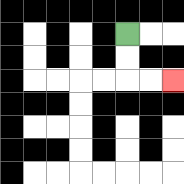{'start': '[5, 1]', 'end': '[7, 3]', 'path_directions': 'D,D,R,R', 'path_coordinates': '[[5, 1], [5, 2], [5, 3], [6, 3], [7, 3]]'}